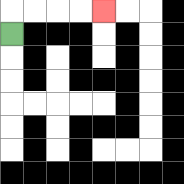{'start': '[0, 1]', 'end': '[4, 0]', 'path_directions': 'U,R,R,R,R', 'path_coordinates': '[[0, 1], [0, 0], [1, 0], [2, 0], [3, 0], [4, 0]]'}